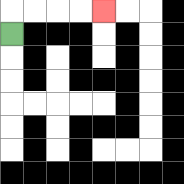{'start': '[0, 1]', 'end': '[4, 0]', 'path_directions': 'U,R,R,R,R', 'path_coordinates': '[[0, 1], [0, 0], [1, 0], [2, 0], [3, 0], [4, 0]]'}